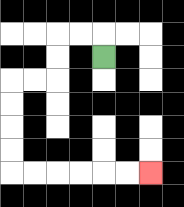{'start': '[4, 2]', 'end': '[6, 7]', 'path_directions': 'U,L,L,D,D,L,L,D,D,D,D,R,R,R,R,R,R', 'path_coordinates': '[[4, 2], [4, 1], [3, 1], [2, 1], [2, 2], [2, 3], [1, 3], [0, 3], [0, 4], [0, 5], [0, 6], [0, 7], [1, 7], [2, 7], [3, 7], [4, 7], [5, 7], [6, 7]]'}